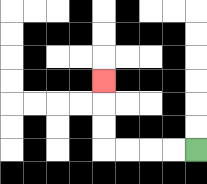{'start': '[8, 6]', 'end': '[4, 3]', 'path_directions': 'L,L,L,L,U,U,U', 'path_coordinates': '[[8, 6], [7, 6], [6, 6], [5, 6], [4, 6], [4, 5], [4, 4], [4, 3]]'}